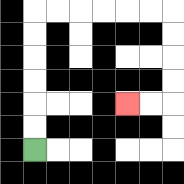{'start': '[1, 6]', 'end': '[5, 4]', 'path_directions': 'U,U,U,U,U,U,R,R,R,R,R,R,D,D,D,D,L,L', 'path_coordinates': '[[1, 6], [1, 5], [1, 4], [1, 3], [1, 2], [1, 1], [1, 0], [2, 0], [3, 0], [4, 0], [5, 0], [6, 0], [7, 0], [7, 1], [7, 2], [7, 3], [7, 4], [6, 4], [5, 4]]'}